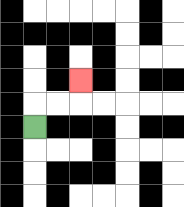{'start': '[1, 5]', 'end': '[3, 3]', 'path_directions': 'U,R,R,U', 'path_coordinates': '[[1, 5], [1, 4], [2, 4], [3, 4], [3, 3]]'}